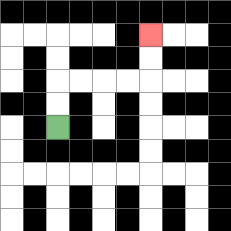{'start': '[2, 5]', 'end': '[6, 1]', 'path_directions': 'U,U,R,R,R,R,U,U', 'path_coordinates': '[[2, 5], [2, 4], [2, 3], [3, 3], [4, 3], [5, 3], [6, 3], [6, 2], [6, 1]]'}